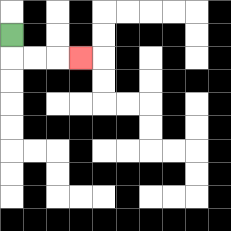{'start': '[0, 1]', 'end': '[3, 2]', 'path_directions': 'D,R,R,R', 'path_coordinates': '[[0, 1], [0, 2], [1, 2], [2, 2], [3, 2]]'}